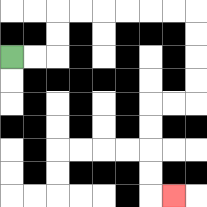{'start': '[0, 2]', 'end': '[7, 8]', 'path_directions': 'R,R,U,U,R,R,R,R,R,R,D,D,D,D,L,L,D,D,D,D,R', 'path_coordinates': '[[0, 2], [1, 2], [2, 2], [2, 1], [2, 0], [3, 0], [4, 0], [5, 0], [6, 0], [7, 0], [8, 0], [8, 1], [8, 2], [8, 3], [8, 4], [7, 4], [6, 4], [6, 5], [6, 6], [6, 7], [6, 8], [7, 8]]'}